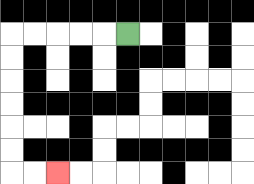{'start': '[5, 1]', 'end': '[2, 7]', 'path_directions': 'L,L,L,L,L,D,D,D,D,D,D,R,R', 'path_coordinates': '[[5, 1], [4, 1], [3, 1], [2, 1], [1, 1], [0, 1], [0, 2], [0, 3], [0, 4], [0, 5], [0, 6], [0, 7], [1, 7], [2, 7]]'}